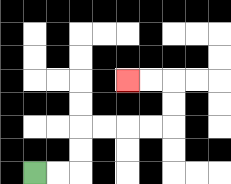{'start': '[1, 7]', 'end': '[5, 3]', 'path_directions': 'R,R,U,U,R,R,R,R,U,U,L,L', 'path_coordinates': '[[1, 7], [2, 7], [3, 7], [3, 6], [3, 5], [4, 5], [5, 5], [6, 5], [7, 5], [7, 4], [7, 3], [6, 3], [5, 3]]'}